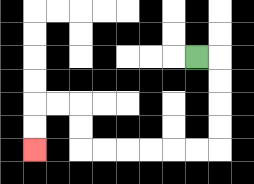{'start': '[8, 2]', 'end': '[1, 6]', 'path_directions': 'R,D,D,D,D,L,L,L,L,L,L,U,U,L,L,D,D', 'path_coordinates': '[[8, 2], [9, 2], [9, 3], [9, 4], [9, 5], [9, 6], [8, 6], [7, 6], [6, 6], [5, 6], [4, 6], [3, 6], [3, 5], [3, 4], [2, 4], [1, 4], [1, 5], [1, 6]]'}